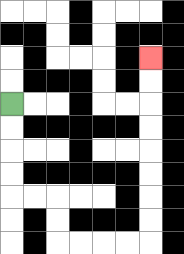{'start': '[0, 4]', 'end': '[6, 2]', 'path_directions': 'D,D,D,D,R,R,D,D,R,R,R,R,U,U,U,U,U,U,U,U', 'path_coordinates': '[[0, 4], [0, 5], [0, 6], [0, 7], [0, 8], [1, 8], [2, 8], [2, 9], [2, 10], [3, 10], [4, 10], [5, 10], [6, 10], [6, 9], [6, 8], [6, 7], [6, 6], [6, 5], [6, 4], [6, 3], [6, 2]]'}